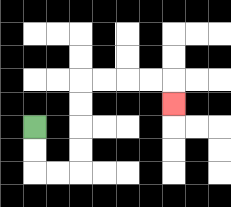{'start': '[1, 5]', 'end': '[7, 4]', 'path_directions': 'D,D,R,R,U,U,U,U,R,R,R,R,D', 'path_coordinates': '[[1, 5], [1, 6], [1, 7], [2, 7], [3, 7], [3, 6], [3, 5], [3, 4], [3, 3], [4, 3], [5, 3], [6, 3], [7, 3], [7, 4]]'}